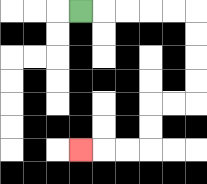{'start': '[3, 0]', 'end': '[3, 6]', 'path_directions': 'R,R,R,R,R,D,D,D,D,L,L,D,D,L,L,L', 'path_coordinates': '[[3, 0], [4, 0], [5, 0], [6, 0], [7, 0], [8, 0], [8, 1], [8, 2], [8, 3], [8, 4], [7, 4], [6, 4], [6, 5], [6, 6], [5, 6], [4, 6], [3, 6]]'}